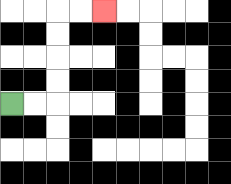{'start': '[0, 4]', 'end': '[4, 0]', 'path_directions': 'R,R,U,U,U,U,R,R', 'path_coordinates': '[[0, 4], [1, 4], [2, 4], [2, 3], [2, 2], [2, 1], [2, 0], [3, 0], [4, 0]]'}